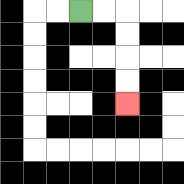{'start': '[3, 0]', 'end': '[5, 4]', 'path_directions': 'R,R,D,D,D,D', 'path_coordinates': '[[3, 0], [4, 0], [5, 0], [5, 1], [5, 2], [5, 3], [5, 4]]'}